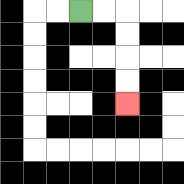{'start': '[3, 0]', 'end': '[5, 4]', 'path_directions': 'R,R,D,D,D,D', 'path_coordinates': '[[3, 0], [4, 0], [5, 0], [5, 1], [5, 2], [5, 3], [5, 4]]'}